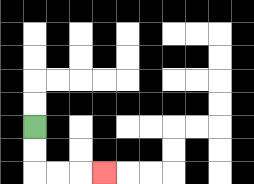{'start': '[1, 5]', 'end': '[4, 7]', 'path_directions': 'D,D,R,R,R', 'path_coordinates': '[[1, 5], [1, 6], [1, 7], [2, 7], [3, 7], [4, 7]]'}